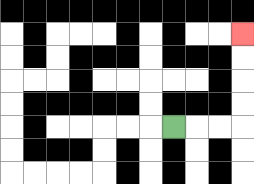{'start': '[7, 5]', 'end': '[10, 1]', 'path_directions': 'R,R,R,U,U,U,U', 'path_coordinates': '[[7, 5], [8, 5], [9, 5], [10, 5], [10, 4], [10, 3], [10, 2], [10, 1]]'}